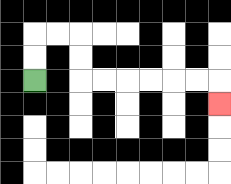{'start': '[1, 3]', 'end': '[9, 4]', 'path_directions': 'U,U,R,R,D,D,R,R,R,R,R,R,D', 'path_coordinates': '[[1, 3], [1, 2], [1, 1], [2, 1], [3, 1], [3, 2], [3, 3], [4, 3], [5, 3], [6, 3], [7, 3], [8, 3], [9, 3], [9, 4]]'}